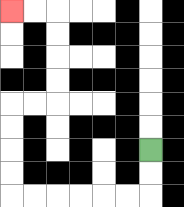{'start': '[6, 6]', 'end': '[0, 0]', 'path_directions': 'D,D,L,L,L,L,L,L,U,U,U,U,R,R,U,U,U,U,L,L', 'path_coordinates': '[[6, 6], [6, 7], [6, 8], [5, 8], [4, 8], [3, 8], [2, 8], [1, 8], [0, 8], [0, 7], [0, 6], [0, 5], [0, 4], [1, 4], [2, 4], [2, 3], [2, 2], [2, 1], [2, 0], [1, 0], [0, 0]]'}